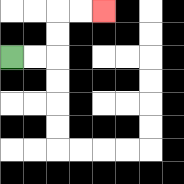{'start': '[0, 2]', 'end': '[4, 0]', 'path_directions': 'R,R,U,U,R,R', 'path_coordinates': '[[0, 2], [1, 2], [2, 2], [2, 1], [2, 0], [3, 0], [4, 0]]'}